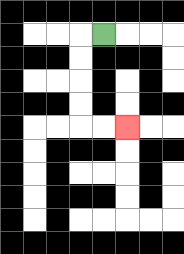{'start': '[4, 1]', 'end': '[5, 5]', 'path_directions': 'L,D,D,D,D,R,R', 'path_coordinates': '[[4, 1], [3, 1], [3, 2], [3, 3], [3, 4], [3, 5], [4, 5], [5, 5]]'}